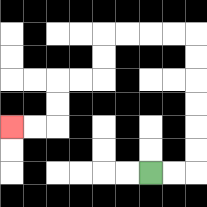{'start': '[6, 7]', 'end': '[0, 5]', 'path_directions': 'R,R,U,U,U,U,U,U,L,L,L,L,D,D,L,L,D,D,L,L', 'path_coordinates': '[[6, 7], [7, 7], [8, 7], [8, 6], [8, 5], [8, 4], [8, 3], [8, 2], [8, 1], [7, 1], [6, 1], [5, 1], [4, 1], [4, 2], [4, 3], [3, 3], [2, 3], [2, 4], [2, 5], [1, 5], [0, 5]]'}